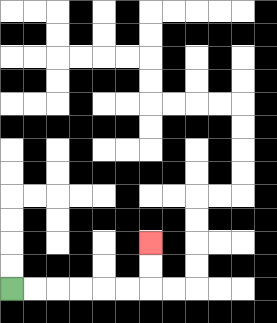{'start': '[0, 12]', 'end': '[6, 10]', 'path_directions': 'R,R,R,R,R,R,U,U', 'path_coordinates': '[[0, 12], [1, 12], [2, 12], [3, 12], [4, 12], [5, 12], [6, 12], [6, 11], [6, 10]]'}